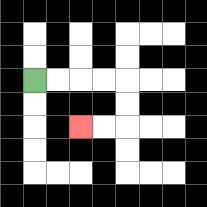{'start': '[1, 3]', 'end': '[3, 5]', 'path_directions': 'R,R,R,R,D,D,L,L', 'path_coordinates': '[[1, 3], [2, 3], [3, 3], [4, 3], [5, 3], [5, 4], [5, 5], [4, 5], [3, 5]]'}